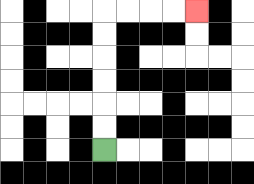{'start': '[4, 6]', 'end': '[8, 0]', 'path_directions': 'U,U,U,U,U,U,R,R,R,R', 'path_coordinates': '[[4, 6], [4, 5], [4, 4], [4, 3], [4, 2], [4, 1], [4, 0], [5, 0], [6, 0], [7, 0], [8, 0]]'}